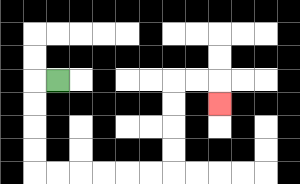{'start': '[2, 3]', 'end': '[9, 4]', 'path_directions': 'L,D,D,D,D,R,R,R,R,R,R,U,U,U,U,R,R,D', 'path_coordinates': '[[2, 3], [1, 3], [1, 4], [1, 5], [1, 6], [1, 7], [2, 7], [3, 7], [4, 7], [5, 7], [6, 7], [7, 7], [7, 6], [7, 5], [7, 4], [7, 3], [8, 3], [9, 3], [9, 4]]'}